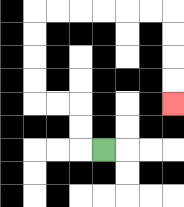{'start': '[4, 6]', 'end': '[7, 4]', 'path_directions': 'L,U,U,L,L,U,U,U,U,R,R,R,R,R,R,D,D,D,D', 'path_coordinates': '[[4, 6], [3, 6], [3, 5], [3, 4], [2, 4], [1, 4], [1, 3], [1, 2], [1, 1], [1, 0], [2, 0], [3, 0], [4, 0], [5, 0], [6, 0], [7, 0], [7, 1], [7, 2], [7, 3], [7, 4]]'}